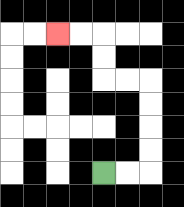{'start': '[4, 7]', 'end': '[2, 1]', 'path_directions': 'R,R,U,U,U,U,L,L,U,U,L,L', 'path_coordinates': '[[4, 7], [5, 7], [6, 7], [6, 6], [6, 5], [6, 4], [6, 3], [5, 3], [4, 3], [4, 2], [4, 1], [3, 1], [2, 1]]'}